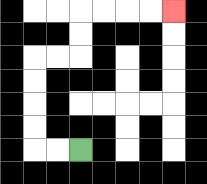{'start': '[3, 6]', 'end': '[7, 0]', 'path_directions': 'L,L,U,U,U,U,R,R,U,U,R,R,R,R', 'path_coordinates': '[[3, 6], [2, 6], [1, 6], [1, 5], [1, 4], [1, 3], [1, 2], [2, 2], [3, 2], [3, 1], [3, 0], [4, 0], [5, 0], [6, 0], [7, 0]]'}